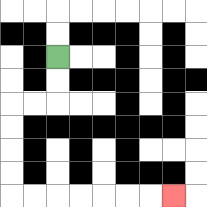{'start': '[2, 2]', 'end': '[7, 8]', 'path_directions': 'D,D,L,L,D,D,D,D,R,R,R,R,R,R,R', 'path_coordinates': '[[2, 2], [2, 3], [2, 4], [1, 4], [0, 4], [0, 5], [0, 6], [0, 7], [0, 8], [1, 8], [2, 8], [3, 8], [4, 8], [5, 8], [6, 8], [7, 8]]'}